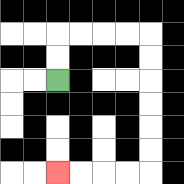{'start': '[2, 3]', 'end': '[2, 7]', 'path_directions': 'U,U,R,R,R,R,D,D,D,D,D,D,L,L,L,L', 'path_coordinates': '[[2, 3], [2, 2], [2, 1], [3, 1], [4, 1], [5, 1], [6, 1], [6, 2], [6, 3], [6, 4], [6, 5], [6, 6], [6, 7], [5, 7], [4, 7], [3, 7], [2, 7]]'}